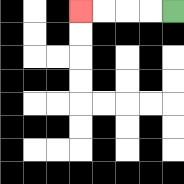{'start': '[7, 0]', 'end': '[3, 0]', 'path_directions': 'L,L,L,L', 'path_coordinates': '[[7, 0], [6, 0], [5, 0], [4, 0], [3, 0]]'}